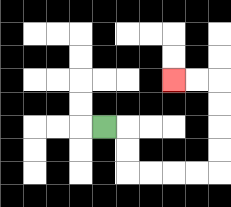{'start': '[4, 5]', 'end': '[7, 3]', 'path_directions': 'R,D,D,R,R,R,R,U,U,U,U,L,L', 'path_coordinates': '[[4, 5], [5, 5], [5, 6], [5, 7], [6, 7], [7, 7], [8, 7], [9, 7], [9, 6], [9, 5], [9, 4], [9, 3], [8, 3], [7, 3]]'}